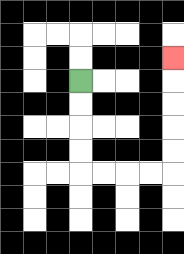{'start': '[3, 3]', 'end': '[7, 2]', 'path_directions': 'D,D,D,D,R,R,R,R,U,U,U,U,U', 'path_coordinates': '[[3, 3], [3, 4], [3, 5], [3, 6], [3, 7], [4, 7], [5, 7], [6, 7], [7, 7], [7, 6], [7, 5], [7, 4], [7, 3], [7, 2]]'}